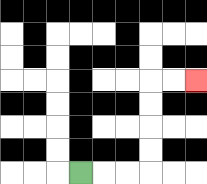{'start': '[3, 7]', 'end': '[8, 3]', 'path_directions': 'R,R,R,U,U,U,U,R,R', 'path_coordinates': '[[3, 7], [4, 7], [5, 7], [6, 7], [6, 6], [6, 5], [6, 4], [6, 3], [7, 3], [8, 3]]'}